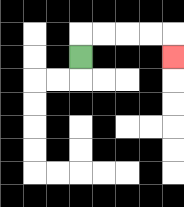{'start': '[3, 2]', 'end': '[7, 2]', 'path_directions': 'U,R,R,R,R,D', 'path_coordinates': '[[3, 2], [3, 1], [4, 1], [5, 1], [6, 1], [7, 1], [7, 2]]'}